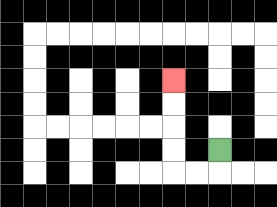{'start': '[9, 6]', 'end': '[7, 3]', 'path_directions': 'D,L,L,U,U,U,U', 'path_coordinates': '[[9, 6], [9, 7], [8, 7], [7, 7], [7, 6], [7, 5], [7, 4], [7, 3]]'}